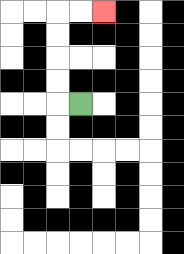{'start': '[3, 4]', 'end': '[4, 0]', 'path_directions': 'L,U,U,U,U,R,R', 'path_coordinates': '[[3, 4], [2, 4], [2, 3], [2, 2], [2, 1], [2, 0], [3, 0], [4, 0]]'}